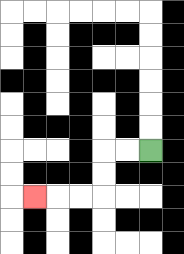{'start': '[6, 6]', 'end': '[1, 8]', 'path_directions': 'L,L,D,D,L,L,L', 'path_coordinates': '[[6, 6], [5, 6], [4, 6], [4, 7], [4, 8], [3, 8], [2, 8], [1, 8]]'}